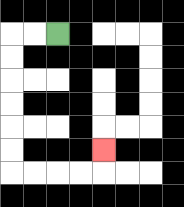{'start': '[2, 1]', 'end': '[4, 6]', 'path_directions': 'L,L,D,D,D,D,D,D,R,R,R,R,U', 'path_coordinates': '[[2, 1], [1, 1], [0, 1], [0, 2], [0, 3], [0, 4], [0, 5], [0, 6], [0, 7], [1, 7], [2, 7], [3, 7], [4, 7], [4, 6]]'}